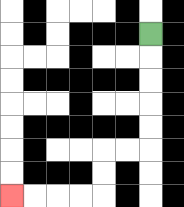{'start': '[6, 1]', 'end': '[0, 8]', 'path_directions': 'D,D,D,D,D,L,L,D,D,L,L,L,L', 'path_coordinates': '[[6, 1], [6, 2], [6, 3], [6, 4], [6, 5], [6, 6], [5, 6], [4, 6], [4, 7], [4, 8], [3, 8], [2, 8], [1, 8], [0, 8]]'}